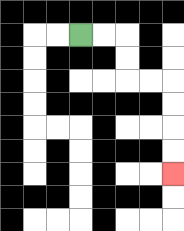{'start': '[3, 1]', 'end': '[7, 7]', 'path_directions': 'R,R,D,D,R,R,D,D,D,D', 'path_coordinates': '[[3, 1], [4, 1], [5, 1], [5, 2], [5, 3], [6, 3], [7, 3], [7, 4], [7, 5], [7, 6], [7, 7]]'}